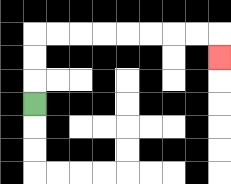{'start': '[1, 4]', 'end': '[9, 2]', 'path_directions': 'U,U,U,R,R,R,R,R,R,R,R,D', 'path_coordinates': '[[1, 4], [1, 3], [1, 2], [1, 1], [2, 1], [3, 1], [4, 1], [5, 1], [6, 1], [7, 1], [8, 1], [9, 1], [9, 2]]'}